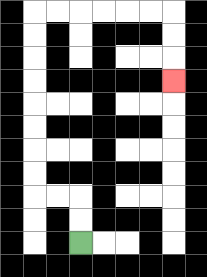{'start': '[3, 10]', 'end': '[7, 3]', 'path_directions': 'U,U,L,L,U,U,U,U,U,U,U,U,R,R,R,R,R,R,D,D,D', 'path_coordinates': '[[3, 10], [3, 9], [3, 8], [2, 8], [1, 8], [1, 7], [1, 6], [1, 5], [1, 4], [1, 3], [1, 2], [1, 1], [1, 0], [2, 0], [3, 0], [4, 0], [5, 0], [6, 0], [7, 0], [7, 1], [7, 2], [7, 3]]'}